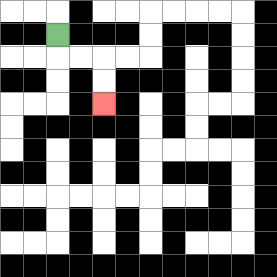{'start': '[2, 1]', 'end': '[4, 4]', 'path_directions': 'D,R,R,D,D', 'path_coordinates': '[[2, 1], [2, 2], [3, 2], [4, 2], [4, 3], [4, 4]]'}